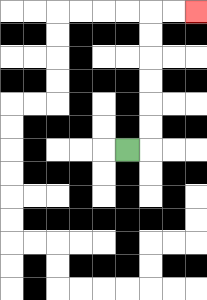{'start': '[5, 6]', 'end': '[8, 0]', 'path_directions': 'R,U,U,U,U,U,U,R,R', 'path_coordinates': '[[5, 6], [6, 6], [6, 5], [6, 4], [6, 3], [6, 2], [6, 1], [6, 0], [7, 0], [8, 0]]'}